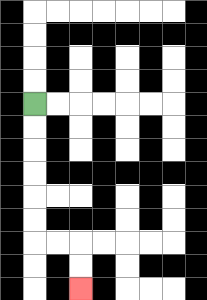{'start': '[1, 4]', 'end': '[3, 12]', 'path_directions': 'D,D,D,D,D,D,R,R,D,D', 'path_coordinates': '[[1, 4], [1, 5], [1, 6], [1, 7], [1, 8], [1, 9], [1, 10], [2, 10], [3, 10], [3, 11], [3, 12]]'}